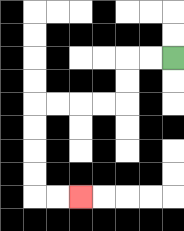{'start': '[7, 2]', 'end': '[3, 8]', 'path_directions': 'L,L,D,D,L,L,L,L,D,D,D,D,R,R', 'path_coordinates': '[[7, 2], [6, 2], [5, 2], [5, 3], [5, 4], [4, 4], [3, 4], [2, 4], [1, 4], [1, 5], [1, 6], [1, 7], [1, 8], [2, 8], [3, 8]]'}